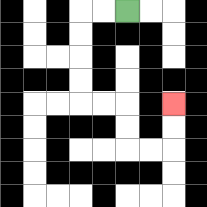{'start': '[5, 0]', 'end': '[7, 4]', 'path_directions': 'L,L,D,D,D,D,R,R,D,D,R,R,U,U', 'path_coordinates': '[[5, 0], [4, 0], [3, 0], [3, 1], [3, 2], [3, 3], [3, 4], [4, 4], [5, 4], [5, 5], [5, 6], [6, 6], [7, 6], [7, 5], [7, 4]]'}